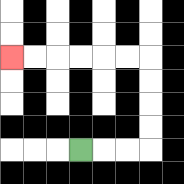{'start': '[3, 6]', 'end': '[0, 2]', 'path_directions': 'R,R,R,U,U,U,U,L,L,L,L,L,L', 'path_coordinates': '[[3, 6], [4, 6], [5, 6], [6, 6], [6, 5], [6, 4], [6, 3], [6, 2], [5, 2], [4, 2], [3, 2], [2, 2], [1, 2], [0, 2]]'}